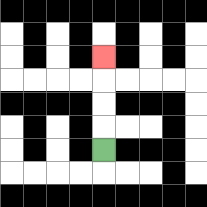{'start': '[4, 6]', 'end': '[4, 2]', 'path_directions': 'U,U,U,U', 'path_coordinates': '[[4, 6], [4, 5], [4, 4], [4, 3], [4, 2]]'}